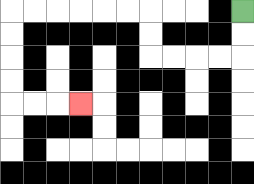{'start': '[10, 0]', 'end': '[3, 4]', 'path_directions': 'D,D,L,L,L,L,U,U,L,L,L,L,L,L,D,D,D,D,R,R,R', 'path_coordinates': '[[10, 0], [10, 1], [10, 2], [9, 2], [8, 2], [7, 2], [6, 2], [6, 1], [6, 0], [5, 0], [4, 0], [3, 0], [2, 0], [1, 0], [0, 0], [0, 1], [0, 2], [0, 3], [0, 4], [1, 4], [2, 4], [3, 4]]'}